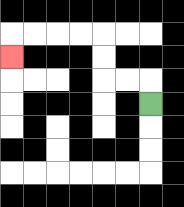{'start': '[6, 4]', 'end': '[0, 2]', 'path_directions': 'U,L,L,U,U,L,L,L,L,D', 'path_coordinates': '[[6, 4], [6, 3], [5, 3], [4, 3], [4, 2], [4, 1], [3, 1], [2, 1], [1, 1], [0, 1], [0, 2]]'}